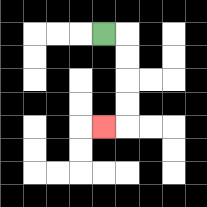{'start': '[4, 1]', 'end': '[4, 5]', 'path_directions': 'R,D,D,D,D,L', 'path_coordinates': '[[4, 1], [5, 1], [5, 2], [5, 3], [5, 4], [5, 5], [4, 5]]'}